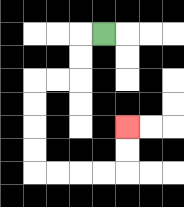{'start': '[4, 1]', 'end': '[5, 5]', 'path_directions': 'L,D,D,L,L,D,D,D,D,R,R,R,R,U,U', 'path_coordinates': '[[4, 1], [3, 1], [3, 2], [3, 3], [2, 3], [1, 3], [1, 4], [1, 5], [1, 6], [1, 7], [2, 7], [3, 7], [4, 7], [5, 7], [5, 6], [5, 5]]'}